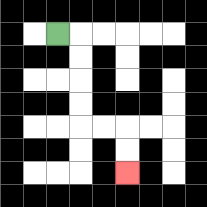{'start': '[2, 1]', 'end': '[5, 7]', 'path_directions': 'R,D,D,D,D,R,R,D,D', 'path_coordinates': '[[2, 1], [3, 1], [3, 2], [3, 3], [3, 4], [3, 5], [4, 5], [5, 5], [5, 6], [5, 7]]'}